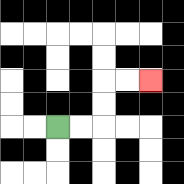{'start': '[2, 5]', 'end': '[6, 3]', 'path_directions': 'R,R,U,U,R,R', 'path_coordinates': '[[2, 5], [3, 5], [4, 5], [4, 4], [4, 3], [5, 3], [6, 3]]'}